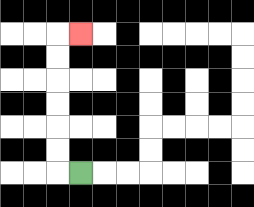{'start': '[3, 7]', 'end': '[3, 1]', 'path_directions': 'L,U,U,U,U,U,U,R', 'path_coordinates': '[[3, 7], [2, 7], [2, 6], [2, 5], [2, 4], [2, 3], [2, 2], [2, 1], [3, 1]]'}